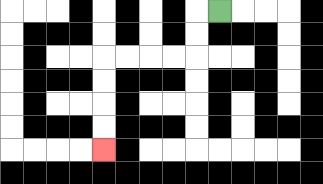{'start': '[9, 0]', 'end': '[4, 6]', 'path_directions': 'L,D,D,L,L,L,L,D,D,D,D', 'path_coordinates': '[[9, 0], [8, 0], [8, 1], [8, 2], [7, 2], [6, 2], [5, 2], [4, 2], [4, 3], [4, 4], [4, 5], [4, 6]]'}